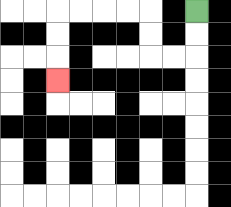{'start': '[8, 0]', 'end': '[2, 3]', 'path_directions': 'D,D,L,L,U,U,L,L,L,L,D,D,D', 'path_coordinates': '[[8, 0], [8, 1], [8, 2], [7, 2], [6, 2], [6, 1], [6, 0], [5, 0], [4, 0], [3, 0], [2, 0], [2, 1], [2, 2], [2, 3]]'}